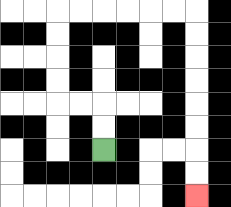{'start': '[4, 6]', 'end': '[8, 8]', 'path_directions': 'U,U,L,L,U,U,U,U,R,R,R,R,R,R,D,D,D,D,D,D,D,D', 'path_coordinates': '[[4, 6], [4, 5], [4, 4], [3, 4], [2, 4], [2, 3], [2, 2], [2, 1], [2, 0], [3, 0], [4, 0], [5, 0], [6, 0], [7, 0], [8, 0], [8, 1], [8, 2], [8, 3], [8, 4], [8, 5], [8, 6], [8, 7], [8, 8]]'}